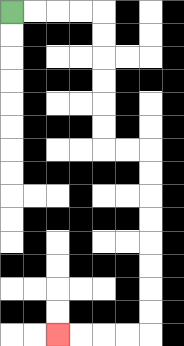{'start': '[0, 0]', 'end': '[2, 14]', 'path_directions': 'R,R,R,R,D,D,D,D,D,D,R,R,D,D,D,D,D,D,D,D,L,L,L,L', 'path_coordinates': '[[0, 0], [1, 0], [2, 0], [3, 0], [4, 0], [4, 1], [4, 2], [4, 3], [4, 4], [4, 5], [4, 6], [5, 6], [6, 6], [6, 7], [6, 8], [6, 9], [6, 10], [6, 11], [6, 12], [6, 13], [6, 14], [5, 14], [4, 14], [3, 14], [2, 14]]'}